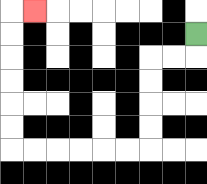{'start': '[8, 1]', 'end': '[1, 0]', 'path_directions': 'D,L,L,D,D,D,D,L,L,L,L,L,L,U,U,U,U,U,U,R', 'path_coordinates': '[[8, 1], [8, 2], [7, 2], [6, 2], [6, 3], [6, 4], [6, 5], [6, 6], [5, 6], [4, 6], [3, 6], [2, 6], [1, 6], [0, 6], [0, 5], [0, 4], [0, 3], [0, 2], [0, 1], [0, 0], [1, 0]]'}